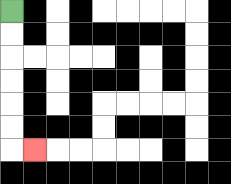{'start': '[0, 0]', 'end': '[1, 6]', 'path_directions': 'D,D,D,D,D,D,R', 'path_coordinates': '[[0, 0], [0, 1], [0, 2], [0, 3], [0, 4], [0, 5], [0, 6], [1, 6]]'}